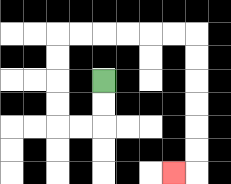{'start': '[4, 3]', 'end': '[7, 7]', 'path_directions': 'D,D,L,L,U,U,U,U,R,R,R,R,R,R,D,D,D,D,D,D,L', 'path_coordinates': '[[4, 3], [4, 4], [4, 5], [3, 5], [2, 5], [2, 4], [2, 3], [2, 2], [2, 1], [3, 1], [4, 1], [5, 1], [6, 1], [7, 1], [8, 1], [8, 2], [8, 3], [8, 4], [8, 5], [8, 6], [8, 7], [7, 7]]'}